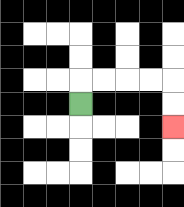{'start': '[3, 4]', 'end': '[7, 5]', 'path_directions': 'U,R,R,R,R,D,D', 'path_coordinates': '[[3, 4], [3, 3], [4, 3], [5, 3], [6, 3], [7, 3], [7, 4], [7, 5]]'}